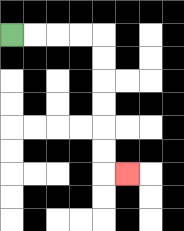{'start': '[0, 1]', 'end': '[5, 7]', 'path_directions': 'R,R,R,R,D,D,D,D,D,D,R', 'path_coordinates': '[[0, 1], [1, 1], [2, 1], [3, 1], [4, 1], [4, 2], [4, 3], [4, 4], [4, 5], [4, 6], [4, 7], [5, 7]]'}